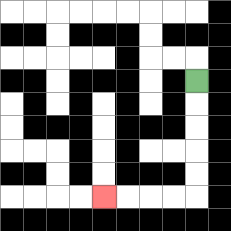{'start': '[8, 3]', 'end': '[4, 8]', 'path_directions': 'D,D,D,D,D,L,L,L,L', 'path_coordinates': '[[8, 3], [8, 4], [8, 5], [8, 6], [8, 7], [8, 8], [7, 8], [6, 8], [5, 8], [4, 8]]'}